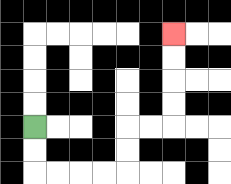{'start': '[1, 5]', 'end': '[7, 1]', 'path_directions': 'D,D,R,R,R,R,U,U,R,R,U,U,U,U', 'path_coordinates': '[[1, 5], [1, 6], [1, 7], [2, 7], [3, 7], [4, 7], [5, 7], [5, 6], [5, 5], [6, 5], [7, 5], [7, 4], [7, 3], [7, 2], [7, 1]]'}